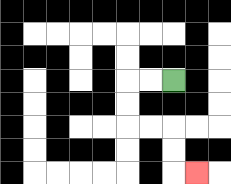{'start': '[7, 3]', 'end': '[8, 7]', 'path_directions': 'L,L,D,D,R,R,D,D,R', 'path_coordinates': '[[7, 3], [6, 3], [5, 3], [5, 4], [5, 5], [6, 5], [7, 5], [7, 6], [7, 7], [8, 7]]'}